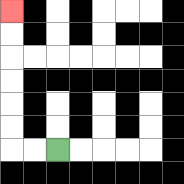{'start': '[2, 6]', 'end': '[0, 0]', 'path_directions': 'L,L,U,U,U,U,U,U', 'path_coordinates': '[[2, 6], [1, 6], [0, 6], [0, 5], [0, 4], [0, 3], [0, 2], [0, 1], [0, 0]]'}